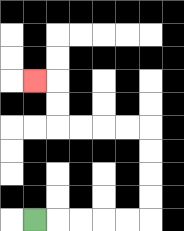{'start': '[1, 9]', 'end': '[1, 3]', 'path_directions': 'R,R,R,R,R,U,U,U,U,L,L,L,L,U,U,L', 'path_coordinates': '[[1, 9], [2, 9], [3, 9], [4, 9], [5, 9], [6, 9], [6, 8], [6, 7], [6, 6], [6, 5], [5, 5], [4, 5], [3, 5], [2, 5], [2, 4], [2, 3], [1, 3]]'}